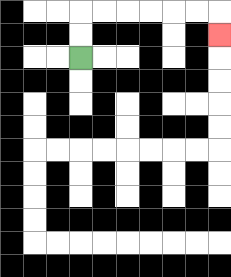{'start': '[3, 2]', 'end': '[9, 1]', 'path_directions': 'U,U,R,R,R,R,R,R,D', 'path_coordinates': '[[3, 2], [3, 1], [3, 0], [4, 0], [5, 0], [6, 0], [7, 0], [8, 0], [9, 0], [9, 1]]'}